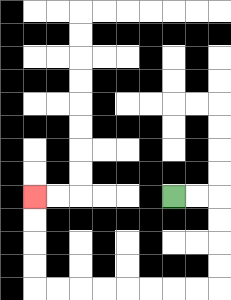{'start': '[7, 8]', 'end': '[1, 8]', 'path_directions': 'R,R,D,D,D,D,L,L,L,L,L,L,L,L,U,U,U,U', 'path_coordinates': '[[7, 8], [8, 8], [9, 8], [9, 9], [9, 10], [9, 11], [9, 12], [8, 12], [7, 12], [6, 12], [5, 12], [4, 12], [3, 12], [2, 12], [1, 12], [1, 11], [1, 10], [1, 9], [1, 8]]'}